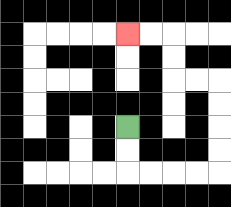{'start': '[5, 5]', 'end': '[5, 1]', 'path_directions': 'D,D,R,R,R,R,U,U,U,U,L,L,U,U,L,L', 'path_coordinates': '[[5, 5], [5, 6], [5, 7], [6, 7], [7, 7], [8, 7], [9, 7], [9, 6], [9, 5], [9, 4], [9, 3], [8, 3], [7, 3], [7, 2], [7, 1], [6, 1], [5, 1]]'}